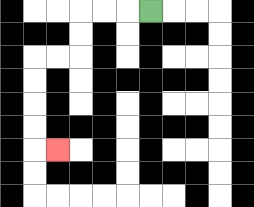{'start': '[6, 0]', 'end': '[2, 6]', 'path_directions': 'L,L,L,D,D,L,L,D,D,D,D,R', 'path_coordinates': '[[6, 0], [5, 0], [4, 0], [3, 0], [3, 1], [3, 2], [2, 2], [1, 2], [1, 3], [1, 4], [1, 5], [1, 6], [2, 6]]'}